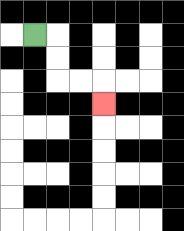{'start': '[1, 1]', 'end': '[4, 4]', 'path_directions': 'R,D,D,R,R,D', 'path_coordinates': '[[1, 1], [2, 1], [2, 2], [2, 3], [3, 3], [4, 3], [4, 4]]'}